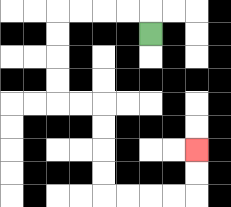{'start': '[6, 1]', 'end': '[8, 6]', 'path_directions': 'U,L,L,L,L,D,D,D,D,R,R,D,D,D,D,R,R,R,R,U,U', 'path_coordinates': '[[6, 1], [6, 0], [5, 0], [4, 0], [3, 0], [2, 0], [2, 1], [2, 2], [2, 3], [2, 4], [3, 4], [4, 4], [4, 5], [4, 6], [4, 7], [4, 8], [5, 8], [6, 8], [7, 8], [8, 8], [8, 7], [8, 6]]'}